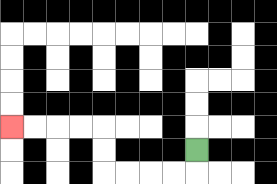{'start': '[8, 6]', 'end': '[0, 5]', 'path_directions': 'D,L,L,L,L,U,U,L,L,L,L', 'path_coordinates': '[[8, 6], [8, 7], [7, 7], [6, 7], [5, 7], [4, 7], [4, 6], [4, 5], [3, 5], [2, 5], [1, 5], [0, 5]]'}